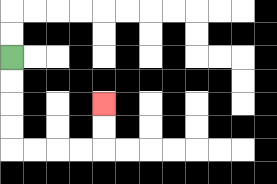{'start': '[0, 2]', 'end': '[4, 4]', 'path_directions': 'D,D,D,D,R,R,R,R,U,U', 'path_coordinates': '[[0, 2], [0, 3], [0, 4], [0, 5], [0, 6], [1, 6], [2, 6], [3, 6], [4, 6], [4, 5], [4, 4]]'}